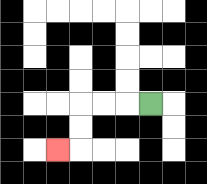{'start': '[6, 4]', 'end': '[2, 6]', 'path_directions': 'L,L,L,D,D,L', 'path_coordinates': '[[6, 4], [5, 4], [4, 4], [3, 4], [3, 5], [3, 6], [2, 6]]'}